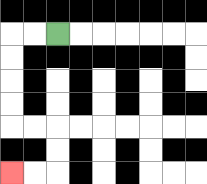{'start': '[2, 1]', 'end': '[0, 7]', 'path_directions': 'L,L,D,D,D,D,R,R,D,D,L,L', 'path_coordinates': '[[2, 1], [1, 1], [0, 1], [0, 2], [0, 3], [0, 4], [0, 5], [1, 5], [2, 5], [2, 6], [2, 7], [1, 7], [0, 7]]'}